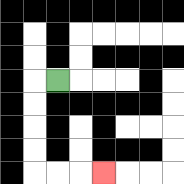{'start': '[2, 3]', 'end': '[4, 7]', 'path_directions': 'L,D,D,D,D,R,R,R', 'path_coordinates': '[[2, 3], [1, 3], [1, 4], [1, 5], [1, 6], [1, 7], [2, 7], [3, 7], [4, 7]]'}